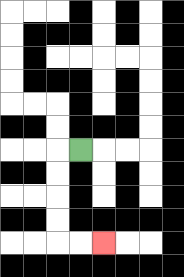{'start': '[3, 6]', 'end': '[4, 10]', 'path_directions': 'L,D,D,D,D,R,R', 'path_coordinates': '[[3, 6], [2, 6], [2, 7], [2, 8], [2, 9], [2, 10], [3, 10], [4, 10]]'}